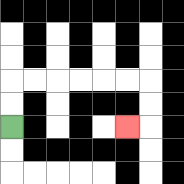{'start': '[0, 5]', 'end': '[5, 5]', 'path_directions': 'U,U,R,R,R,R,R,R,D,D,L', 'path_coordinates': '[[0, 5], [0, 4], [0, 3], [1, 3], [2, 3], [3, 3], [4, 3], [5, 3], [6, 3], [6, 4], [6, 5], [5, 5]]'}